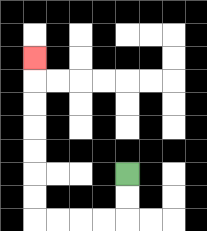{'start': '[5, 7]', 'end': '[1, 2]', 'path_directions': 'D,D,L,L,L,L,U,U,U,U,U,U,U', 'path_coordinates': '[[5, 7], [5, 8], [5, 9], [4, 9], [3, 9], [2, 9], [1, 9], [1, 8], [1, 7], [1, 6], [1, 5], [1, 4], [1, 3], [1, 2]]'}